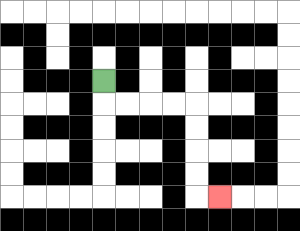{'start': '[4, 3]', 'end': '[9, 8]', 'path_directions': 'D,R,R,R,R,D,D,D,D,R', 'path_coordinates': '[[4, 3], [4, 4], [5, 4], [6, 4], [7, 4], [8, 4], [8, 5], [8, 6], [8, 7], [8, 8], [9, 8]]'}